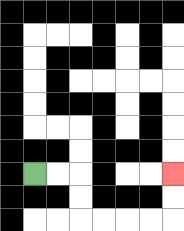{'start': '[1, 7]', 'end': '[7, 7]', 'path_directions': 'R,R,D,D,R,R,R,R,U,U', 'path_coordinates': '[[1, 7], [2, 7], [3, 7], [3, 8], [3, 9], [4, 9], [5, 9], [6, 9], [7, 9], [7, 8], [7, 7]]'}